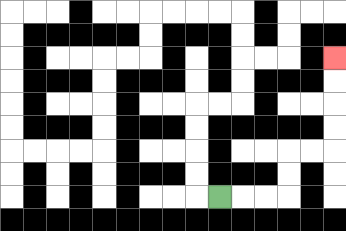{'start': '[9, 8]', 'end': '[14, 2]', 'path_directions': 'R,R,R,U,U,R,R,U,U,U,U', 'path_coordinates': '[[9, 8], [10, 8], [11, 8], [12, 8], [12, 7], [12, 6], [13, 6], [14, 6], [14, 5], [14, 4], [14, 3], [14, 2]]'}